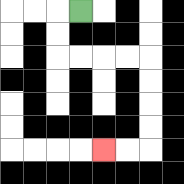{'start': '[3, 0]', 'end': '[4, 6]', 'path_directions': 'L,D,D,R,R,R,R,D,D,D,D,L,L', 'path_coordinates': '[[3, 0], [2, 0], [2, 1], [2, 2], [3, 2], [4, 2], [5, 2], [6, 2], [6, 3], [6, 4], [6, 5], [6, 6], [5, 6], [4, 6]]'}